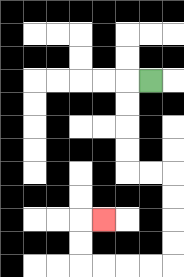{'start': '[6, 3]', 'end': '[4, 9]', 'path_directions': 'L,D,D,D,D,R,R,D,D,D,D,L,L,L,L,U,U,R', 'path_coordinates': '[[6, 3], [5, 3], [5, 4], [5, 5], [5, 6], [5, 7], [6, 7], [7, 7], [7, 8], [7, 9], [7, 10], [7, 11], [6, 11], [5, 11], [4, 11], [3, 11], [3, 10], [3, 9], [4, 9]]'}